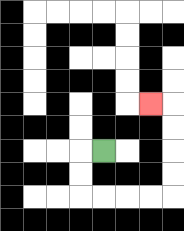{'start': '[4, 6]', 'end': '[6, 4]', 'path_directions': 'L,D,D,R,R,R,R,U,U,U,U,L', 'path_coordinates': '[[4, 6], [3, 6], [3, 7], [3, 8], [4, 8], [5, 8], [6, 8], [7, 8], [7, 7], [7, 6], [7, 5], [7, 4], [6, 4]]'}